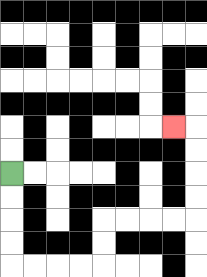{'start': '[0, 7]', 'end': '[7, 5]', 'path_directions': 'D,D,D,D,R,R,R,R,U,U,R,R,R,R,U,U,U,U,L', 'path_coordinates': '[[0, 7], [0, 8], [0, 9], [0, 10], [0, 11], [1, 11], [2, 11], [3, 11], [4, 11], [4, 10], [4, 9], [5, 9], [6, 9], [7, 9], [8, 9], [8, 8], [8, 7], [8, 6], [8, 5], [7, 5]]'}